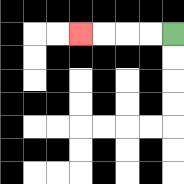{'start': '[7, 1]', 'end': '[3, 1]', 'path_directions': 'L,L,L,L', 'path_coordinates': '[[7, 1], [6, 1], [5, 1], [4, 1], [3, 1]]'}